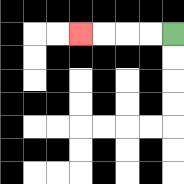{'start': '[7, 1]', 'end': '[3, 1]', 'path_directions': 'L,L,L,L', 'path_coordinates': '[[7, 1], [6, 1], [5, 1], [4, 1], [3, 1]]'}